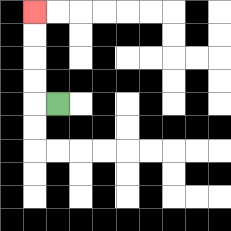{'start': '[2, 4]', 'end': '[1, 0]', 'path_directions': 'L,U,U,U,U', 'path_coordinates': '[[2, 4], [1, 4], [1, 3], [1, 2], [1, 1], [1, 0]]'}